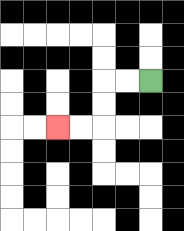{'start': '[6, 3]', 'end': '[2, 5]', 'path_directions': 'L,L,D,D,L,L', 'path_coordinates': '[[6, 3], [5, 3], [4, 3], [4, 4], [4, 5], [3, 5], [2, 5]]'}